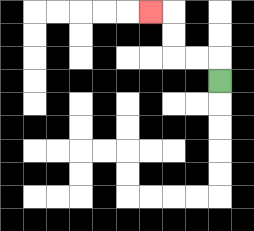{'start': '[9, 3]', 'end': '[6, 0]', 'path_directions': 'U,L,L,U,U,L', 'path_coordinates': '[[9, 3], [9, 2], [8, 2], [7, 2], [7, 1], [7, 0], [6, 0]]'}